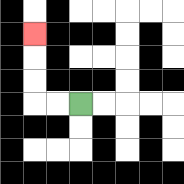{'start': '[3, 4]', 'end': '[1, 1]', 'path_directions': 'L,L,U,U,U', 'path_coordinates': '[[3, 4], [2, 4], [1, 4], [1, 3], [1, 2], [1, 1]]'}